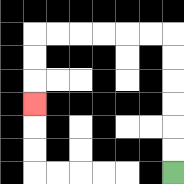{'start': '[7, 7]', 'end': '[1, 4]', 'path_directions': 'U,U,U,U,U,U,L,L,L,L,L,L,D,D,D', 'path_coordinates': '[[7, 7], [7, 6], [7, 5], [7, 4], [7, 3], [7, 2], [7, 1], [6, 1], [5, 1], [4, 1], [3, 1], [2, 1], [1, 1], [1, 2], [1, 3], [1, 4]]'}